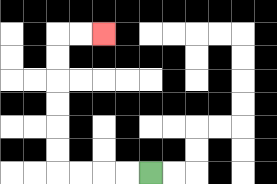{'start': '[6, 7]', 'end': '[4, 1]', 'path_directions': 'L,L,L,L,U,U,U,U,U,U,R,R', 'path_coordinates': '[[6, 7], [5, 7], [4, 7], [3, 7], [2, 7], [2, 6], [2, 5], [2, 4], [2, 3], [2, 2], [2, 1], [3, 1], [4, 1]]'}